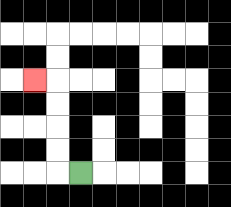{'start': '[3, 7]', 'end': '[1, 3]', 'path_directions': 'L,U,U,U,U,L', 'path_coordinates': '[[3, 7], [2, 7], [2, 6], [2, 5], [2, 4], [2, 3], [1, 3]]'}